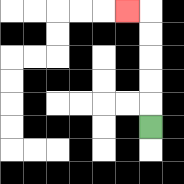{'start': '[6, 5]', 'end': '[5, 0]', 'path_directions': 'U,U,U,U,U,L', 'path_coordinates': '[[6, 5], [6, 4], [6, 3], [6, 2], [6, 1], [6, 0], [5, 0]]'}